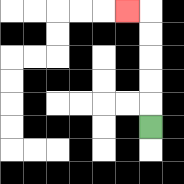{'start': '[6, 5]', 'end': '[5, 0]', 'path_directions': 'U,U,U,U,U,L', 'path_coordinates': '[[6, 5], [6, 4], [6, 3], [6, 2], [6, 1], [6, 0], [5, 0]]'}